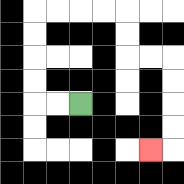{'start': '[3, 4]', 'end': '[6, 6]', 'path_directions': 'L,L,U,U,U,U,R,R,R,R,D,D,R,R,D,D,D,D,L', 'path_coordinates': '[[3, 4], [2, 4], [1, 4], [1, 3], [1, 2], [1, 1], [1, 0], [2, 0], [3, 0], [4, 0], [5, 0], [5, 1], [5, 2], [6, 2], [7, 2], [7, 3], [7, 4], [7, 5], [7, 6], [6, 6]]'}